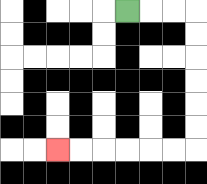{'start': '[5, 0]', 'end': '[2, 6]', 'path_directions': 'R,R,R,D,D,D,D,D,D,L,L,L,L,L,L', 'path_coordinates': '[[5, 0], [6, 0], [7, 0], [8, 0], [8, 1], [8, 2], [8, 3], [8, 4], [8, 5], [8, 6], [7, 6], [6, 6], [5, 6], [4, 6], [3, 6], [2, 6]]'}